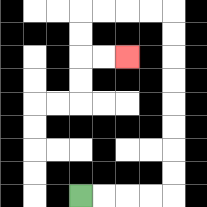{'start': '[3, 8]', 'end': '[5, 2]', 'path_directions': 'R,R,R,R,U,U,U,U,U,U,U,U,L,L,L,L,D,D,R,R', 'path_coordinates': '[[3, 8], [4, 8], [5, 8], [6, 8], [7, 8], [7, 7], [7, 6], [7, 5], [7, 4], [7, 3], [7, 2], [7, 1], [7, 0], [6, 0], [5, 0], [4, 0], [3, 0], [3, 1], [3, 2], [4, 2], [5, 2]]'}